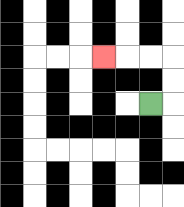{'start': '[6, 4]', 'end': '[4, 2]', 'path_directions': 'R,U,U,L,L,L', 'path_coordinates': '[[6, 4], [7, 4], [7, 3], [7, 2], [6, 2], [5, 2], [4, 2]]'}